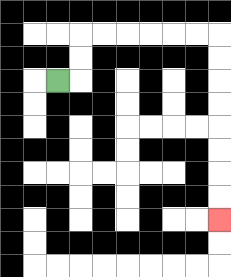{'start': '[2, 3]', 'end': '[9, 9]', 'path_directions': 'R,U,U,R,R,R,R,R,R,D,D,D,D,D,D,D,D', 'path_coordinates': '[[2, 3], [3, 3], [3, 2], [3, 1], [4, 1], [5, 1], [6, 1], [7, 1], [8, 1], [9, 1], [9, 2], [9, 3], [9, 4], [9, 5], [9, 6], [9, 7], [9, 8], [9, 9]]'}